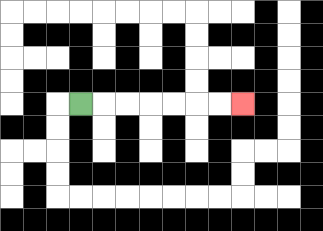{'start': '[3, 4]', 'end': '[10, 4]', 'path_directions': 'R,R,R,R,R,R,R', 'path_coordinates': '[[3, 4], [4, 4], [5, 4], [6, 4], [7, 4], [8, 4], [9, 4], [10, 4]]'}